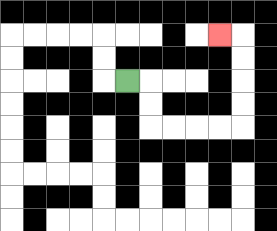{'start': '[5, 3]', 'end': '[9, 1]', 'path_directions': 'R,D,D,R,R,R,R,U,U,U,U,L', 'path_coordinates': '[[5, 3], [6, 3], [6, 4], [6, 5], [7, 5], [8, 5], [9, 5], [10, 5], [10, 4], [10, 3], [10, 2], [10, 1], [9, 1]]'}